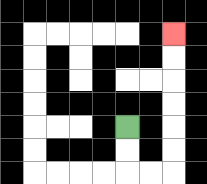{'start': '[5, 5]', 'end': '[7, 1]', 'path_directions': 'D,D,R,R,U,U,U,U,U,U', 'path_coordinates': '[[5, 5], [5, 6], [5, 7], [6, 7], [7, 7], [7, 6], [7, 5], [7, 4], [7, 3], [7, 2], [7, 1]]'}